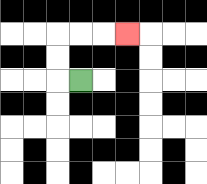{'start': '[3, 3]', 'end': '[5, 1]', 'path_directions': 'L,U,U,R,R,R', 'path_coordinates': '[[3, 3], [2, 3], [2, 2], [2, 1], [3, 1], [4, 1], [5, 1]]'}